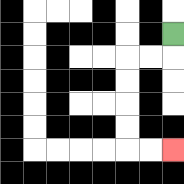{'start': '[7, 1]', 'end': '[7, 6]', 'path_directions': 'D,L,L,D,D,D,D,R,R', 'path_coordinates': '[[7, 1], [7, 2], [6, 2], [5, 2], [5, 3], [5, 4], [5, 5], [5, 6], [6, 6], [7, 6]]'}